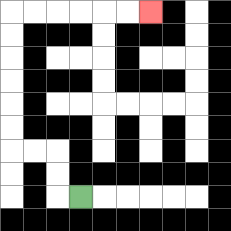{'start': '[3, 8]', 'end': '[6, 0]', 'path_directions': 'L,U,U,L,L,U,U,U,U,U,U,R,R,R,R,R,R', 'path_coordinates': '[[3, 8], [2, 8], [2, 7], [2, 6], [1, 6], [0, 6], [0, 5], [0, 4], [0, 3], [0, 2], [0, 1], [0, 0], [1, 0], [2, 0], [3, 0], [4, 0], [5, 0], [6, 0]]'}